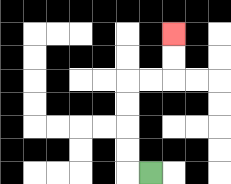{'start': '[6, 7]', 'end': '[7, 1]', 'path_directions': 'L,U,U,U,U,R,R,U,U', 'path_coordinates': '[[6, 7], [5, 7], [5, 6], [5, 5], [5, 4], [5, 3], [6, 3], [7, 3], [7, 2], [7, 1]]'}